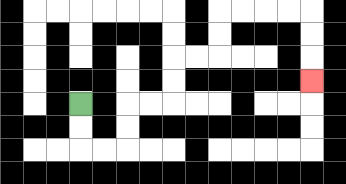{'start': '[3, 4]', 'end': '[13, 3]', 'path_directions': 'D,D,R,R,U,U,R,R,U,U,R,R,U,U,R,R,R,R,D,D,D', 'path_coordinates': '[[3, 4], [3, 5], [3, 6], [4, 6], [5, 6], [5, 5], [5, 4], [6, 4], [7, 4], [7, 3], [7, 2], [8, 2], [9, 2], [9, 1], [9, 0], [10, 0], [11, 0], [12, 0], [13, 0], [13, 1], [13, 2], [13, 3]]'}